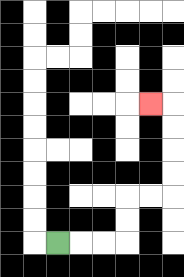{'start': '[2, 10]', 'end': '[6, 4]', 'path_directions': 'R,R,R,U,U,R,R,U,U,U,U,L', 'path_coordinates': '[[2, 10], [3, 10], [4, 10], [5, 10], [5, 9], [5, 8], [6, 8], [7, 8], [7, 7], [7, 6], [7, 5], [7, 4], [6, 4]]'}